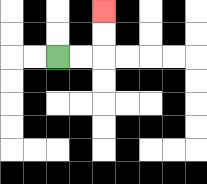{'start': '[2, 2]', 'end': '[4, 0]', 'path_directions': 'R,R,U,U', 'path_coordinates': '[[2, 2], [3, 2], [4, 2], [4, 1], [4, 0]]'}